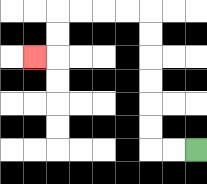{'start': '[8, 6]', 'end': '[1, 2]', 'path_directions': 'L,L,U,U,U,U,U,U,L,L,L,L,D,D,L', 'path_coordinates': '[[8, 6], [7, 6], [6, 6], [6, 5], [6, 4], [6, 3], [6, 2], [6, 1], [6, 0], [5, 0], [4, 0], [3, 0], [2, 0], [2, 1], [2, 2], [1, 2]]'}